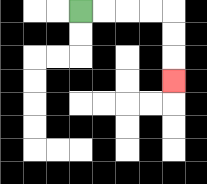{'start': '[3, 0]', 'end': '[7, 3]', 'path_directions': 'R,R,R,R,D,D,D', 'path_coordinates': '[[3, 0], [4, 0], [5, 0], [6, 0], [7, 0], [7, 1], [7, 2], [7, 3]]'}